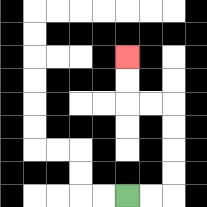{'start': '[5, 8]', 'end': '[5, 2]', 'path_directions': 'R,R,U,U,U,U,L,L,U,U', 'path_coordinates': '[[5, 8], [6, 8], [7, 8], [7, 7], [7, 6], [7, 5], [7, 4], [6, 4], [5, 4], [5, 3], [5, 2]]'}